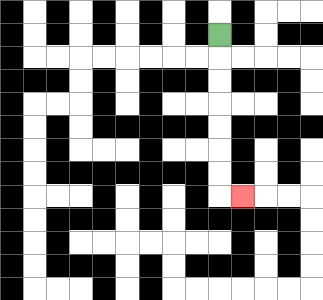{'start': '[9, 1]', 'end': '[10, 8]', 'path_directions': 'D,D,D,D,D,D,D,R', 'path_coordinates': '[[9, 1], [9, 2], [9, 3], [9, 4], [9, 5], [9, 6], [9, 7], [9, 8], [10, 8]]'}